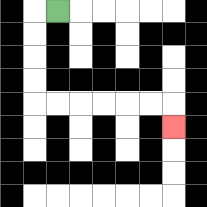{'start': '[2, 0]', 'end': '[7, 5]', 'path_directions': 'L,D,D,D,D,R,R,R,R,R,R,D', 'path_coordinates': '[[2, 0], [1, 0], [1, 1], [1, 2], [1, 3], [1, 4], [2, 4], [3, 4], [4, 4], [5, 4], [6, 4], [7, 4], [7, 5]]'}